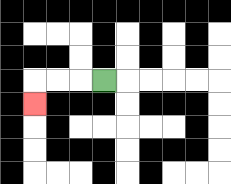{'start': '[4, 3]', 'end': '[1, 4]', 'path_directions': 'L,L,L,D', 'path_coordinates': '[[4, 3], [3, 3], [2, 3], [1, 3], [1, 4]]'}